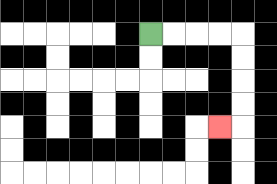{'start': '[6, 1]', 'end': '[9, 5]', 'path_directions': 'R,R,R,R,D,D,D,D,L', 'path_coordinates': '[[6, 1], [7, 1], [8, 1], [9, 1], [10, 1], [10, 2], [10, 3], [10, 4], [10, 5], [9, 5]]'}